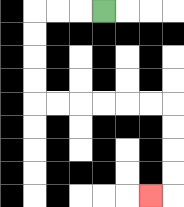{'start': '[4, 0]', 'end': '[6, 8]', 'path_directions': 'L,L,L,D,D,D,D,R,R,R,R,R,R,D,D,D,D,L', 'path_coordinates': '[[4, 0], [3, 0], [2, 0], [1, 0], [1, 1], [1, 2], [1, 3], [1, 4], [2, 4], [3, 4], [4, 4], [5, 4], [6, 4], [7, 4], [7, 5], [7, 6], [7, 7], [7, 8], [6, 8]]'}